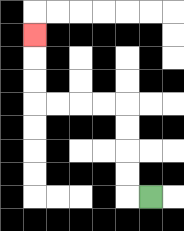{'start': '[6, 8]', 'end': '[1, 1]', 'path_directions': 'L,U,U,U,U,L,L,L,L,U,U,U', 'path_coordinates': '[[6, 8], [5, 8], [5, 7], [5, 6], [5, 5], [5, 4], [4, 4], [3, 4], [2, 4], [1, 4], [1, 3], [1, 2], [1, 1]]'}